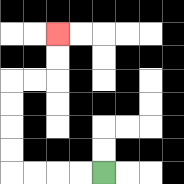{'start': '[4, 7]', 'end': '[2, 1]', 'path_directions': 'L,L,L,L,U,U,U,U,R,R,U,U', 'path_coordinates': '[[4, 7], [3, 7], [2, 7], [1, 7], [0, 7], [0, 6], [0, 5], [0, 4], [0, 3], [1, 3], [2, 3], [2, 2], [2, 1]]'}